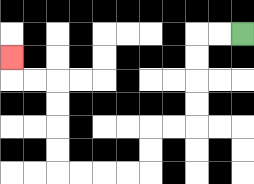{'start': '[10, 1]', 'end': '[0, 2]', 'path_directions': 'L,L,D,D,D,D,L,L,D,D,L,L,L,L,U,U,U,U,L,L,U', 'path_coordinates': '[[10, 1], [9, 1], [8, 1], [8, 2], [8, 3], [8, 4], [8, 5], [7, 5], [6, 5], [6, 6], [6, 7], [5, 7], [4, 7], [3, 7], [2, 7], [2, 6], [2, 5], [2, 4], [2, 3], [1, 3], [0, 3], [0, 2]]'}